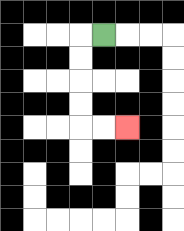{'start': '[4, 1]', 'end': '[5, 5]', 'path_directions': 'L,D,D,D,D,R,R', 'path_coordinates': '[[4, 1], [3, 1], [3, 2], [3, 3], [3, 4], [3, 5], [4, 5], [5, 5]]'}